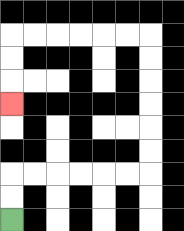{'start': '[0, 9]', 'end': '[0, 4]', 'path_directions': 'U,U,R,R,R,R,R,R,U,U,U,U,U,U,L,L,L,L,L,L,D,D,D', 'path_coordinates': '[[0, 9], [0, 8], [0, 7], [1, 7], [2, 7], [3, 7], [4, 7], [5, 7], [6, 7], [6, 6], [6, 5], [6, 4], [6, 3], [6, 2], [6, 1], [5, 1], [4, 1], [3, 1], [2, 1], [1, 1], [0, 1], [0, 2], [0, 3], [0, 4]]'}